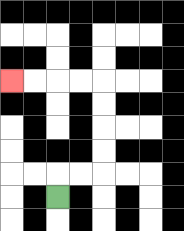{'start': '[2, 8]', 'end': '[0, 3]', 'path_directions': 'U,R,R,U,U,U,U,L,L,L,L', 'path_coordinates': '[[2, 8], [2, 7], [3, 7], [4, 7], [4, 6], [4, 5], [4, 4], [4, 3], [3, 3], [2, 3], [1, 3], [0, 3]]'}